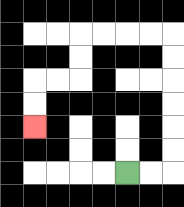{'start': '[5, 7]', 'end': '[1, 5]', 'path_directions': 'R,R,U,U,U,U,U,U,L,L,L,L,D,D,L,L,D,D', 'path_coordinates': '[[5, 7], [6, 7], [7, 7], [7, 6], [7, 5], [7, 4], [7, 3], [7, 2], [7, 1], [6, 1], [5, 1], [4, 1], [3, 1], [3, 2], [3, 3], [2, 3], [1, 3], [1, 4], [1, 5]]'}